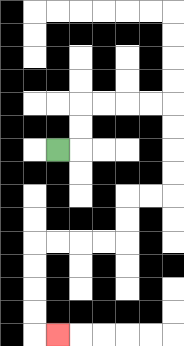{'start': '[2, 6]', 'end': '[2, 14]', 'path_directions': 'R,U,U,R,R,R,R,D,D,D,D,L,L,D,D,L,L,L,L,D,D,D,D,R', 'path_coordinates': '[[2, 6], [3, 6], [3, 5], [3, 4], [4, 4], [5, 4], [6, 4], [7, 4], [7, 5], [7, 6], [7, 7], [7, 8], [6, 8], [5, 8], [5, 9], [5, 10], [4, 10], [3, 10], [2, 10], [1, 10], [1, 11], [1, 12], [1, 13], [1, 14], [2, 14]]'}